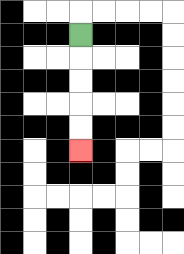{'start': '[3, 1]', 'end': '[3, 6]', 'path_directions': 'D,D,D,D,D', 'path_coordinates': '[[3, 1], [3, 2], [3, 3], [3, 4], [3, 5], [3, 6]]'}